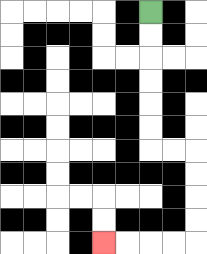{'start': '[6, 0]', 'end': '[4, 10]', 'path_directions': 'D,D,D,D,D,D,R,R,D,D,D,D,L,L,L,L', 'path_coordinates': '[[6, 0], [6, 1], [6, 2], [6, 3], [6, 4], [6, 5], [6, 6], [7, 6], [8, 6], [8, 7], [8, 8], [8, 9], [8, 10], [7, 10], [6, 10], [5, 10], [4, 10]]'}